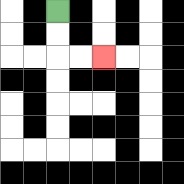{'start': '[2, 0]', 'end': '[4, 2]', 'path_directions': 'D,D,R,R', 'path_coordinates': '[[2, 0], [2, 1], [2, 2], [3, 2], [4, 2]]'}